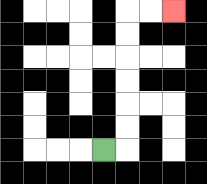{'start': '[4, 6]', 'end': '[7, 0]', 'path_directions': 'R,U,U,U,U,U,U,R,R', 'path_coordinates': '[[4, 6], [5, 6], [5, 5], [5, 4], [5, 3], [5, 2], [5, 1], [5, 0], [6, 0], [7, 0]]'}